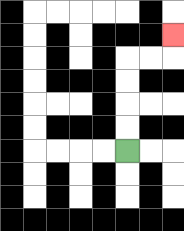{'start': '[5, 6]', 'end': '[7, 1]', 'path_directions': 'U,U,U,U,R,R,U', 'path_coordinates': '[[5, 6], [5, 5], [5, 4], [5, 3], [5, 2], [6, 2], [7, 2], [7, 1]]'}